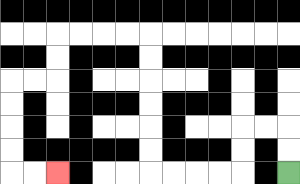{'start': '[12, 7]', 'end': '[2, 7]', 'path_directions': 'U,U,L,L,D,D,L,L,L,L,U,U,U,U,U,U,L,L,L,L,D,D,L,L,D,D,D,D,R,R', 'path_coordinates': '[[12, 7], [12, 6], [12, 5], [11, 5], [10, 5], [10, 6], [10, 7], [9, 7], [8, 7], [7, 7], [6, 7], [6, 6], [6, 5], [6, 4], [6, 3], [6, 2], [6, 1], [5, 1], [4, 1], [3, 1], [2, 1], [2, 2], [2, 3], [1, 3], [0, 3], [0, 4], [0, 5], [0, 6], [0, 7], [1, 7], [2, 7]]'}